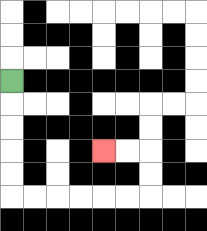{'start': '[0, 3]', 'end': '[4, 6]', 'path_directions': 'D,D,D,D,D,R,R,R,R,R,R,U,U,L,L', 'path_coordinates': '[[0, 3], [0, 4], [0, 5], [0, 6], [0, 7], [0, 8], [1, 8], [2, 8], [3, 8], [4, 8], [5, 8], [6, 8], [6, 7], [6, 6], [5, 6], [4, 6]]'}